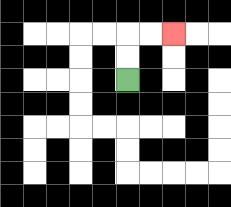{'start': '[5, 3]', 'end': '[7, 1]', 'path_directions': 'U,U,R,R', 'path_coordinates': '[[5, 3], [5, 2], [5, 1], [6, 1], [7, 1]]'}